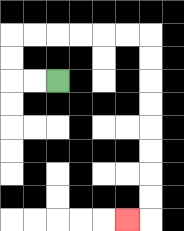{'start': '[2, 3]', 'end': '[5, 9]', 'path_directions': 'L,L,U,U,R,R,R,R,R,R,D,D,D,D,D,D,D,D,L', 'path_coordinates': '[[2, 3], [1, 3], [0, 3], [0, 2], [0, 1], [1, 1], [2, 1], [3, 1], [4, 1], [5, 1], [6, 1], [6, 2], [6, 3], [6, 4], [6, 5], [6, 6], [6, 7], [6, 8], [6, 9], [5, 9]]'}